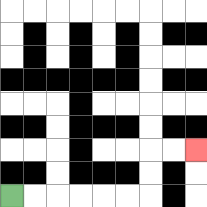{'start': '[0, 8]', 'end': '[8, 6]', 'path_directions': 'R,R,R,R,R,R,U,U,R,R', 'path_coordinates': '[[0, 8], [1, 8], [2, 8], [3, 8], [4, 8], [5, 8], [6, 8], [6, 7], [6, 6], [7, 6], [8, 6]]'}